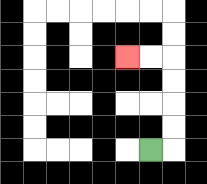{'start': '[6, 6]', 'end': '[5, 2]', 'path_directions': 'R,U,U,U,U,L,L', 'path_coordinates': '[[6, 6], [7, 6], [7, 5], [7, 4], [7, 3], [7, 2], [6, 2], [5, 2]]'}